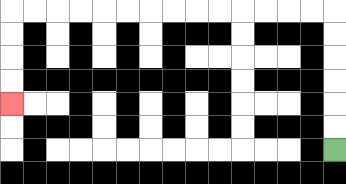{'start': '[14, 6]', 'end': '[0, 4]', 'path_directions': 'U,U,U,U,U,U,L,L,L,L,L,L,L,L,L,L,L,L,L,L,D,D,D,D', 'path_coordinates': '[[14, 6], [14, 5], [14, 4], [14, 3], [14, 2], [14, 1], [14, 0], [13, 0], [12, 0], [11, 0], [10, 0], [9, 0], [8, 0], [7, 0], [6, 0], [5, 0], [4, 0], [3, 0], [2, 0], [1, 0], [0, 0], [0, 1], [0, 2], [0, 3], [0, 4]]'}